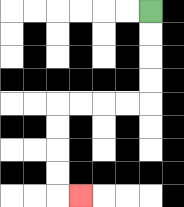{'start': '[6, 0]', 'end': '[3, 8]', 'path_directions': 'D,D,D,D,L,L,L,L,D,D,D,D,R', 'path_coordinates': '[[6, 0], [6, 1], [6, 2], [6, 3], [6, 4], [5, 4], [4, 4], [3, 4], [2, 4], [2, 5], [2, 6], [2, 7], [2, 8], [3, 8]]'}